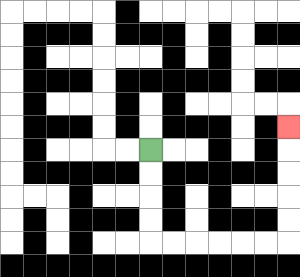{'start': '[6, 6]', 'end': '[12, 5]', 'path_directions': 'D,D,D,D,R,R,R,R,R,R,U,U,U,U,U', 'path_coordinates': '[[6, 6], [6, 7], [6, 8], [6, 9], [6, 10], [7, 10], [8, 10], [9, 10], [10, 10], [11, 10], [12, 10], [12, 9], [12, 8], [12, 7], [12, 6], [12, 5]]'}